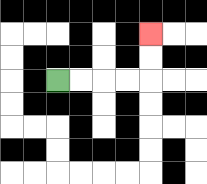{'start': '[2, 3]', 'end': '[6, 1]', 'path_directions': 'R,R,R,R,U,U', 'path_coordinates': '[[2, 3], [3, 3], [4, 3], [5, 3], [6, 3], [6, 2], [6, 1]]'}